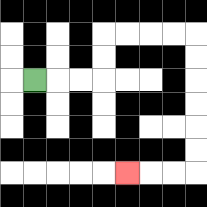{'start': '[1, 3]', 'end': '[5, 7]', 'path_directions': 'R,R,R,U,U,R,R,R,R,D,D,D,D,D,D,L,L,L', 'path_coordinates': '[[1, 3], [2, 3], [3, 3], [4, 3], [4, 2], [4, 1], [5, 1], [6, 1], [7, 1], [8, 1], [8, 2], [8, 3], [8, 4], [8, 5], [8, 6], [8, 7], [7, 7], [6, 7], [5, 7]]'}